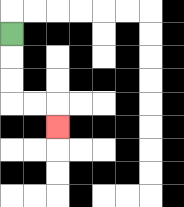{'start': '[0, 1]', 'end': '[2, 5]', 'path_directions': 'D,D,D,R,R,D', 'path_coordinates': '[[0, 1], [0, 2], [0, 3], [0, 4], [1, 4], [2, 4], [2, 5]]'}